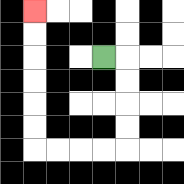{'start': '[4, 2]', 'end': '[1, 0]', 'path_directions': 'R,D,D,D,D,L,L,L,L,U,U,U,U,U,U', 'path_coordinates': '[[4, 2], [5, 2], [5, 3], [5, 4], [5, 5], [5, 6], [4, 6], [3, 6], [2, 6], [1, 6], [1, 5], [1, 4], [1, 3], [1, 2], [1, 1], [1, 0]]'}